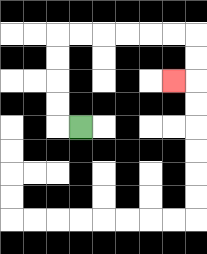{'start': '[3, 5]', 'end': '[7, 3]', 'path_directions': 'L,U,U,U,U,R,R,R,R,R,R,D,D,L', 'path_coordinates': '[[3, 5], [2, 5], [2, 4], [2, 3], [2, 2], [2, 1], [3, 1], [4, 1], [5, 1], [6, 1], [7, 1], [8, 1], [8, 2], [8, 3], [7, 3]]'}